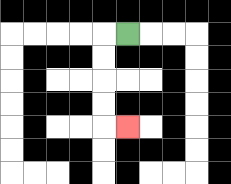{'start': '[5, 1]', 'end': '[5, 5]', 'path_directions': 'L,D,D,D,D,R', 'path_coordinates': '[[5, 1], [4, 1], [4, 2], [4, 3], [4, 4], [4, 5], [5, 5]]'}